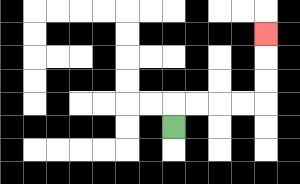{'start': '[7, 5]', 'end': '[11, 1]', 'path_directions': 'U,R,R,R,R,U,U,U', 'path_coordinates': '[[7, 5], [7, 4], [8, 4], [9, 4], [10, 4], [11, 4], [11, 3], [11, 2], [11, 1]]'}